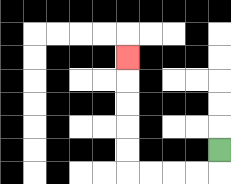{'start': '[9, 6]', 'end': '[5, 2]', 'path_directions': 'D,L,L,L,L,U,U,U,U,U', 'path_coordinates': '[[9, 6], [9, 7], [8, 7], [7, 7], [6, 7], [5, 7], [5, 6], [5, 5], [5, 4], [5, 3], [5, 2]]'}